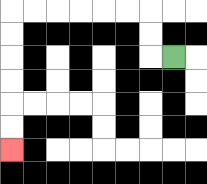{'start': '[7, 2]', 'end': '[0, 6]', 'path_directions': 'L,U,U,L,L,L,L,L,L,D,D,D,D,D,D', 'path_coordinates': '[[7, 2], [6, 2], [6, 1], [6, 0], [5, 0], [4, 0], [3, 0], [2, 0], [1, 0], [0, 0], [0, 1], [0, 2], [0, 3], [0, 4], [0, 5], [0, 6]]'}